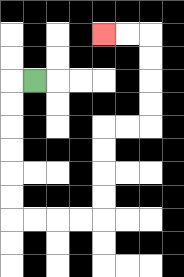{'start': '[1, 3]', 'end': '[4, 1]', 'path_directions': 'L,D,D,D,D,D,D,R,R,R,R,U,U,U,U,R,R,U,U,U,U,L,L', 'path_coordinates': '[[1, 3], [0, 3], [0, 4], [0, 5], [0, 6], [0, 7], [0, 8], [0, 9], [1, 9], [2, 9], [3, 9], [4, 9], [4, 8], [4, 7], [4, 6], [4, 5], [5, 5], [6, 5], [6, 4], [6, 3], [6, 2], [6, 1], [5, 1], [4, 1]]'}